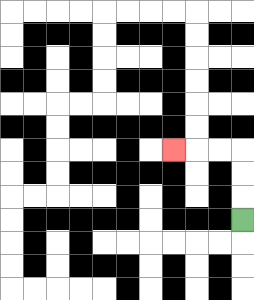{'start': '[10, 9]', 'end': '[7, 6]', 'path_directions': 'U,U,U,L,L,L', 'path_coordinates': '[[10, 9], [10, 8], [10, 7], [10, 6], [9, 6], [8, 6], [7, 6]]'}